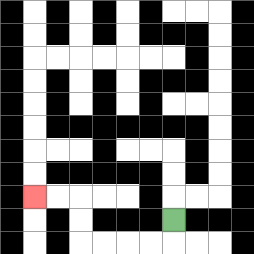{'start': '[7, 9]', 'end': '[1, 8]', 'path_directions': 'D,L,L,L,L,U,U,L,L', 'path_coordinates': '[[7, 9], [7, 10], [6, 10], [5, 10], [4, 10], [3, 10], [3, 9], [3, 8], [2, 8], [1, 8]]'}